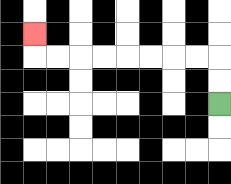{'start': '[9, 4]', 'end': '[1, 1]', 'path_directions': 'U,U,L,L,L,L,L,L,L,L,U', 'path_coordinates': '[[9, 4], [9, 3], [9, 2], [8, 2], [7, 2], [6, 2], [5, 2], [4, 2], [3, 2], [2, 2], [1, 2], [1, 1]]'}